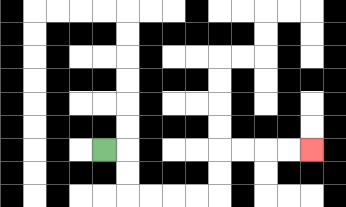{'start': '[4, 6]', 'end': '[13, 6]', 'path_directions': 'R,D,D,R,R,R,R,U,U,R,R,R,R', 'path_coordinates': '[[4, 6], [5, 6], [5, 7], [5, 8], [6, 8], [7, 8], [8, 8], [9, 8], [9, 7], [9, 6], [10, 6], [11, 6], [12, 6], [13, 6]]'}